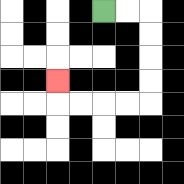{'start': '[4, 0]', 'end': '[2, 3]', 'path_directions': 'R,R,D,D,D,D,L,L,L,L,U', 'path_coordinates': '[[4, 0], [5, 0], [6, 0], [6, 1], [6, 2], [6, 3], [6, 4], [5, 4], [4, 4], [3, 4], [2, 4], [2, 3]]'}